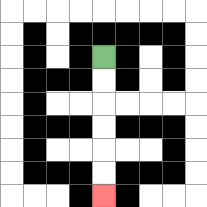{'start': '[4, 2]', 'end': '[4, 8]', 'path_directions': 'D,D,D,D,D,D', 'path_coordinates': '[[4, 2], [4, 3], [4, 4], [4, 5], [4, 6], [4, 7], [4, 8]]'}